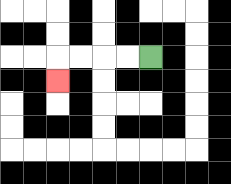{'start': '[6, 2]', 'end': '[2, 3]', 'path_directions': 'L,L,L,L,D', 'path_coordinates': '[[6, 2], [5, 2], [4, 2], [3, 2], [2, 2], [2, 3]]'}